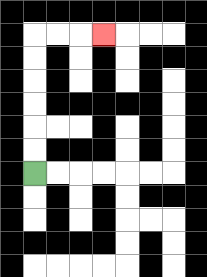{'start': '[1, 7]', 'end': '[4, 1]', 'path_directions': 'U,U,U,U,U,U,R,R,R', 'path_coordinates': '[[1, 7], [1, 6], [1, 5], [1, 4], [1, 3], [1, 2], [1, 1], [2, 1], [3, 1], [4, 1]]'}